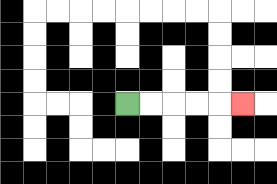{'start': '[5, 4]', 'end': '[10, 4]', 'path_directions': 'R,R,R,R,R', 'path_coordinates': '[[5, 4], [6, 4], [7, 4], [8, 4], [9, 4], [10, 4]]'}